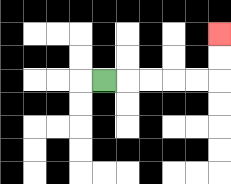{'start': '[4, 3]', 'end': '[9, 1]', 'path_directions': 'R,R,R,R,R,U,U', 'path_coordinates': '[[4, 3], [5, 3], [6, 3], [7, 3], [8, 3], [9, 3], [9, 2], [9, 1]]'}